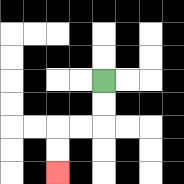{'start': '[4, 3]', 'end': '[2, 7]', 'path_directions': 'D,D,L,L,D,D', 'path_coordinates': '[[4, 3], [4, 4], [4, 5], [3, 5], [2, 5], [2, 6], [2, 7]]'}